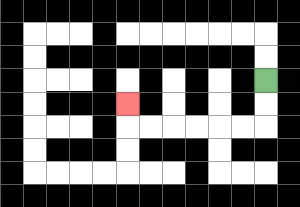{'start': '[11, 3]', 'end': '[5, 4]', 'path_directions': 'D,D,L,L,L,L,L,L,U', 'path_coordinates': '[[11, 3], [11, 4], [11, 5], [10, 5], [9, 5], [8, 5], [7, 5], [6, 5], [5, 5], [5, 4]]'}